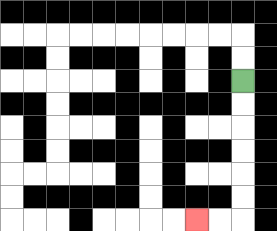{'start': '[10, 3]', 'end': '[8, 9]', 'path_directions': 'D,D,D,D,D,D,L,L', 'path_coordinates': '[[10, 3], [10, 4], [10, 5], [10, 6], [10, 7], [10, 8], [10, 9], [9, 9], [8, 9]]'}